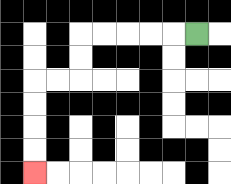{'start': '[8, 1]', 'end': '[1, 7]', 'path_directions': 'L,L,L,L,L,D,D,L,L,D,D,D,D', 'path_coordinates': '[[8, 1], [7, 1], [6, 1], [5, 1], [4, 1], [3, 1], [3, 2], [3, 3], [2, 3], [1, 3], [1, 4], [1, 5], [1, 6], [1, 7]]'}